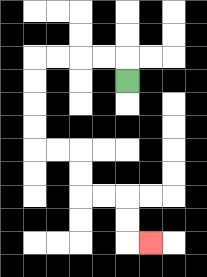{'start': '[5, 3]', 'end': '[6, 10]', 'path_directions': 'U,L,L,L,L,D,D,D,D,R,R,D,D,R,R,D,D,R', 'path_coordinates': '[[5, 3], [5, 2], [4, 2], [3, 2], [2, 2], [1, 2], [1, 3], [1, 4], [1, 5], [1, 6], [2, 6], [3, 6], [3, 7], [3, 8], [4, 8], [5, 8], [5, 9], [5, 10], [6, 10]]'}